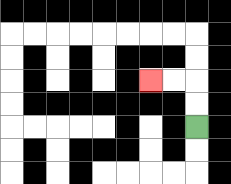{'start': '[8, 5]', 'end': '[6, 3]', 'path_directions': 'U,U,L,L', 'path_coordinates': '[[8, 5], [8, 4], [8, 3], [7, 3], [6, 3]]'}